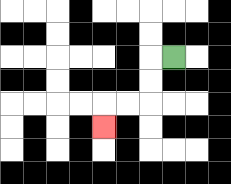{'start': '[7, 2]', 'end': '[4, 5]', 'path_directions': 'L,D,D,L,L,D', 'path_coordinates': '[[7, 2], [6, 2], [6, 3], [6, 4], [5, 4], [4, 4], [4, 5]]'}